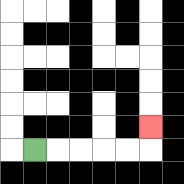{'start': '[1, 6]', 'end': '[6, 5]', 'path_directions': 'R,R,R,R,R,U', 'path_coordinates': '[[1, 6], [2, 6], [3, 6], [4, 6], [5, 6], [6, 6], [6, 5]]'}